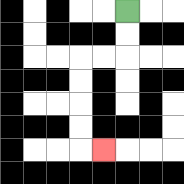{'start': '[5, 0]', 'end': '[4, 6]', 'path_directions': 'D,D,L,L,D,D,D,D,R', 'path_coordinates': '[[5, 0], [5, 1], [5, 2], [4, 2], [3, 2], [3, 3], [3, 4], [3, 5], [3, 6], [4, 6]]'}